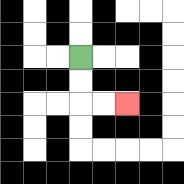{'start': '[3, 2]', 'end': '[5, 4]', 'path_directions': 'D,D,R,R', 'path_coordinates': '[[3, 2], [3, 3], [3, 4], [4, 4], [5, 4]]'}